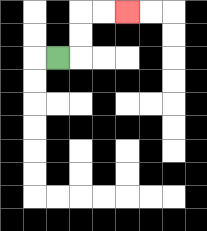{'start': '[2, 2]', 'end': '[5, 0]', 'path_directions': 'R,U,U,R,R', 'path_coordinates': '[[2, 2], [3, 2], [3, 1], [3, 0], [4, 0], [5, 0]]'}